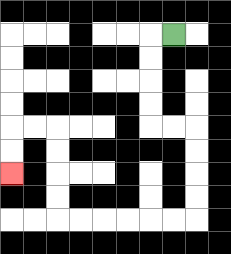{'start': '[7, 1]', 'end': '[0, 7]', 'path_directions': 'L,D,D,D,D,R,R,D,D,D,D,L,L,L,L,L,L,U,U,U,U,L,L,D,D', 'path_coordinates': '[[7, 1], [6, 1], [6, 2], [6, 3], [6, 4], [6, 5], [7, 5], [8, 5], [8, 6], [8, 7], [8, 8], [8, 9], [7, 9], [6, 9], [5, 9], [4, 9], [3, 9], [2, 9], [2, 8], [2, 7], [2, 6], [2, 5], [1, 5], [0, 5], [0, 6], [0, 7]]'}